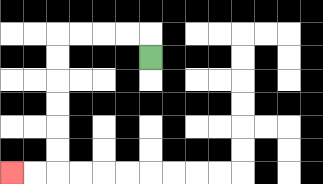{'start': '[6, 2]', 'end': '[0, 7]', 'path_directions': 'U,L,L,L,L,D,D,D,D,D,D,L,L', 'path_coordinates': '[[6, 2], [6, 1], [5, 1], [4, 1], [3, 1], [2, 1], [2, 2], [2, 3], [2, 4], [2, 5], [2, 6], [2, 7], [1, 7], [0, 7]]'}